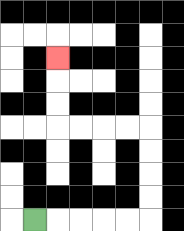{'start': '[1, 9]', 'end': '[2, 2]', 'path_directions': 'R,R,R,R,R,U,U,U,U,L,L,L,L,U,U,U', 'path_coordinates': '[[1, 9], [2, 9], [3, 9], [4, 9], [5, 9], [6, 9], [6, 8], [6, 7], [6, 6], [6, 5], [5, 5], [4, 5], [3, 5], [2, 5], [2, 4], [2, 3], [2, 2]]'}